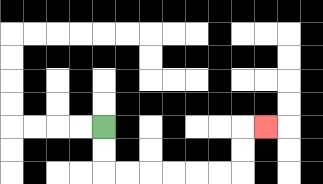{'start': '[4, 5]', 'end': '[11, 5]', 'path_directions': 'D,D,R,R,R,R,R,R,U,U,R', 'path_coordinates': '[[4, 5], [4, 6], [4, 7], [5, 7], [6, 7], [7, 7], [8, 7], [9, 7], [10, 7], [10, 6], [10, 5], [11, 5]]'}